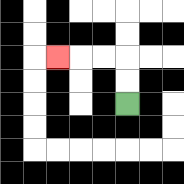{'start': '[5, 4]', 'end': '[2, 2]', 'path_directions': 'U,U,L,L,L', 'path_coordinates': '[[5, 4], [5, 3], [5, 2], [4, 2], [3, 2], [2, 2]]'}